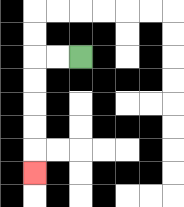{'start': '[3, 2]', 'end': '[1, 7]', 'path_directions': 'L,L,D,D,D,D,D', 'path_coordinates': '[[3, 2], [2, 2], [1, 2], [1, 3], [1, 4], [1, 5], [1, 6], [1, 7]]'}